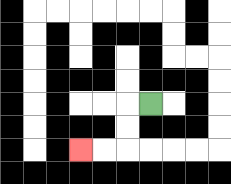{'start': '[6, 4]', 'end': '[3, 6]', 'path_directions': 'L,D,D,L,L', 'path_coordinates': '[[6, 4], [5, 4], [5, 5], [5, 6], [4, 6], [3, 6]]'}